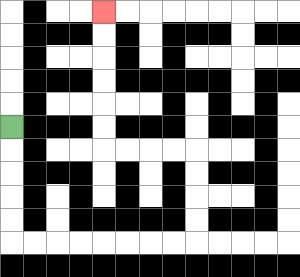{'start': '[0, 5]', 'end': '[4, 0]', 'path_directions': 'D,D,D,D,D,R,R,R,R,R,R,R,R,U,U,U,U,L,L,L,L,U,U,U,U,U,U', 'path_coordinates': '[[0, 5], [0, 6], [0, 7], [0, 8], [0, 9], [0, 10], [1, 10], [2, 10], [3, 10], [4, 10], [5, 10], [6, 10], [7, 10], [8, 10], [8, 9], [8, 8], [8, 7], [8, 6], [7, 6], [6, 6], [5, 6], [4, 6], [4, 5], [4, 4], [4, 3], [4, 2], [4, 1], [4, 0]]'}